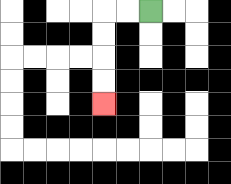{'start': '[6, 0]', 'end': '[4, 4]', 'path_directions': 'L,L,D,D,D,D', 'path_coordinates': '[[6, 0], [5, 0], [4, 0], [4, 1], [4, 2], [4, 3], [4, 4]]'}